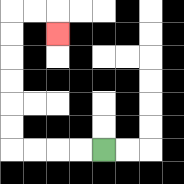{'start': '[4, 6]', 'end': '[2, 1]', 'path_directions': 'L,L,L,L,U,U,U,U,U,U,R,R,D', 'path_coordinates': '[[4, 6], [3, 6], [2, 6], [1, 6], [0, 6], [0, 5], [0, 4], [0, 3], [0, 2], [0, 1], [0, 0], [1, 0], [2, 0], [2, 1]]'}